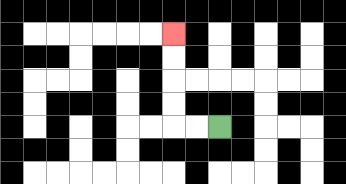{'start': '[9, 5]', 'end': '[7, 1]', 'path_directions': 'L,L,U,U,U,U', 'path_coordinates': '[[9, 5], [8, 5], [7, 5], [7, 4], [7, 3], [7, 2], [7, 1]]'}